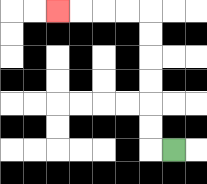{'start': '[7, 6]', 'end': '[2, 0]', 'path_directions': 'L,U,U,U,U,U,U,L,L,L,L', 'path_coordinates': '[[7, 6], [6, 6], [6, 5], [6, 4], [6, 3], [6, 2], [6, 1], [6, 0], [5, 0], [4, 0], [3, 0], [2, 0]]'}